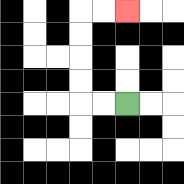{'start': '[5, 4]', 'end': '[5, 0]', 'path_directions': 'L,L,U,U,U,U,R,R', 'path_coordinates': '[[5, 4], [4, 4], [3, 4], [3, 3], [3, 2], [3, 1], [3, 0], [4, 0], [5, 0]]'}